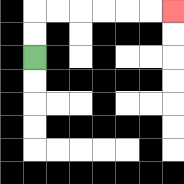{'start': '[1, 2]', 'end': '[7, 0]', 'path_directions': 'U,U,R,R,R,R,R,R', 'path_coordinates': '[[1, 2], [1, 1], [1, 0], [2, 0], [3, 0], [4, 0], [5, 0], [6, 0], [7, 0]]'}